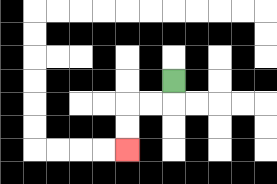{'start': '[7, 3]', 'end': '[5, 6]', 'path_directions': 'D,L,L,D,D', 'path_coordinates': '[[7, 3], [7, 4], [6, 4], [5, 4], [5, 5], [5, 6]]'}